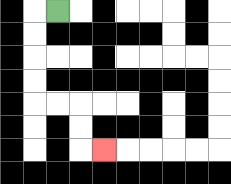{'start': '[2, 0]', 'end': '[4, 6]', 'path_directions': 'L,D,D,D,D,R,R,D,D,R', 'path_coordinates': '[[2, 0], [1, 0], [1, 1], [1, 2], [1, 3], [1, 4], [2, 4], [3, 4], [3, 5], [3, 6], [4, 6]]'}